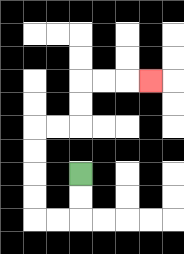{'start': '[3, 7]', 'end': '[6, 3]', 'path_directions': 'D,D,L,L,U,U,U,U,R,R,U,U,R,R,R', 'path_coordinates': '[[3, 7], [3, 8], [3, 9], [2, 9], [1, 9], [1, 8], [1, 7], [1, 6], [1, 5], [2, 5], [3, 5], [3, 4], [3, 3], [4, 3], [5, 3], [6, 3]]'}